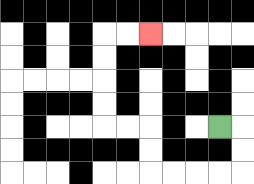{'start': '[9, 5]', 'end': '[6, 1]', 'path_directions': 'R,D,D,L,L,L,L,U,U,L,L,U,U,U,U,R,R', 'path_coordinates': '[[9, 5], [10, 5], [10, 6], [10, 7], [9, 7], [8, 7], [7, 7], [6, 7], [6, 6], [6, 5], [5, 5], [4, 5], [4, 4], [4, 3], [4, 2], [4, 1], [5, 1], [6, 1]]'}